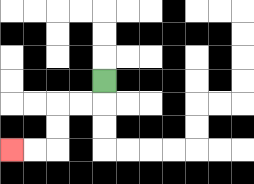{'start': '[4, 3]', 'end': '[0, 6]', 'path_directions': 'D,L,L,D,D,L,L', 'path_coordinates': '[[4, 3], [4, 4], [3, 4], [2, 4], [2, 5], [2, 6], [1, 6], [0, 6]]'}